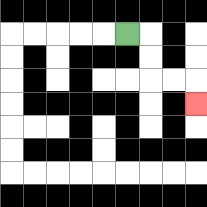{'start': '[5, 1]', 'end': '[8, 4]', 'path_directions': 'R,D,D,R,R,D', 'path_coordinates': '[[5, 1], [6, 1], [6, 2], [6, 3], [7, 3], [8, 3], [8, 4]]'}